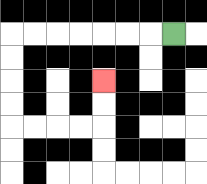{'start': '[7, 1]', 'end': '[4, 3]', 'path_directions': 'L,L,L,L,L,L,L,D,D,D,D,R,R,R,R,U,U', 'path_coordinates': '[[7, 1], [6, 1], [5, 1], [4, 1], [3, 1], [2, 1], [1, 1], [0, 1], [0, 2], [0, 3], [0, 4], [0, 5], [1, 5], [2, 5], [3, 5], [4, 5], [4, 4], [4, 3]]'}